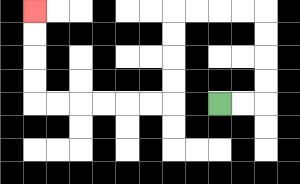{'start': '[9, 4]', 'end': '[1, 0]', 'path_directions': 'R,R,U,U,U,U,L,L,L,L,D,D,D,D,L,L,L,L,L,L,U,U,U,U', 'path_coordinates': '[[9, 4], [10, 4], [11, 4], [11, 3], [11, 2], [11, 1], [11, 0], [10, 0], [9, 0], [8, 0], [7, 0], [7, 1], [7, 2], [7, 3], [7, 4], [6, 4], [5, 4], [4, 4], [3, 4], [2, 4], [1, 4], [1, 3], [1, 2], [1, 1], [1, 0]]'}